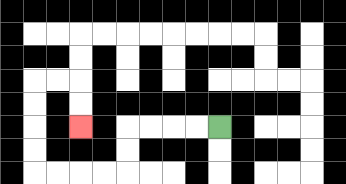{'start': '[9, 5]', 'end': '[3, 5]', 'path_directions': 'L,L,L,L,D,D,L,L,L,L,U,U,U,U,R,R,D,D', 'path_coordinates': '[[9, 5], [8, 5], [7, 5], [6, 5], [5, 5], [5, 6], [5, 7], [4, 7], [3, 7], [2, 7], [1, 7], [1, 6], [1, 5], [1, 4], [1, 3], [2, 3], [3, 3], [3, 4], [3, 5]]'}